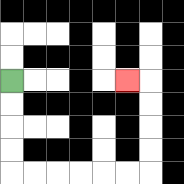{'start': '[0, 3]', 'end': '[5, 3]', 'path_directions': 'D,D,D,D,R,R,R,R,R,R,U,U,U,U,L', 'path_coordinates': '[[0, 3], [0, 4], [0, 5], [0, 6], [0, 7], [1, 7], [2, 7], [3, 7], [4, 7], [5, 7], [6, 7], [6, 6], [6, 5], [6, 4], [6, 3], [5, 3]]'}